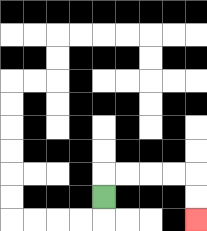{'start': '[4, 8]', 'end': '[8, 9]', 'path_directions': 'U,R,R,R,R,D,D', 'path_coordinates': '[[4, 8], [4, 7], [5, 7], [6, 7], [7, 7], [8, 7], [8, 8], [8, 9]]'}